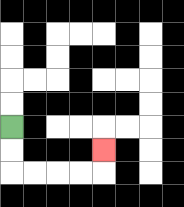{'start': '[0, 5]', 'end': '[4, 6]', 'path_directions': 'D,D,R,R,R,R,U', 'path_coordinates': '[[0, 5], [0, 6], [0, 7], [1, 7], [2, 7], [3, 7], [4, 7], [4, 6]]'}